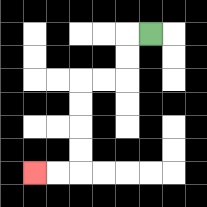{'start': '[6, 1]', 'end': '[1, 7]', 'path_directions': 'L,D,D,L,L,D,D,D,D,L,L', 'path_coordinates': '[[6, 1], [5, 1], [5, 2], [5, 3], [4, 3], [3, 3], [3, 4], [3, 5], [3, 6], [3, 7], [2, 7], [1, 7]]'}